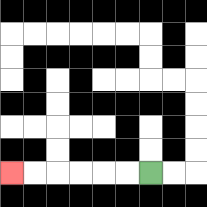{'start': '[6, 7]', 'end': '[0, 7]', 'path_directions': 'L,L,L,L,L,L', 'path_coordinates': '[[6, 7], [5, 7], [4, 7], [3, 7], [2, 7], [1, 7], [0, 7]]'}